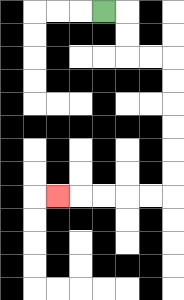{'start': '[4, 0]', 'end': '[2, 8]', 'path_directions': 'R,D,D,R,R,D,D,D,D,D,D,L,L,L,L,L', 'path_coordinates': '[[4, 0], [5, 0], [5, 1], [5, 2], [6, 2], [7, 2], [7, 3], [7, 4], [7, 5], [7, 6], [7, 7], [7, 8], [6, 8], [5, 8], [4, 8], [3, 8], [2, 8]]'}